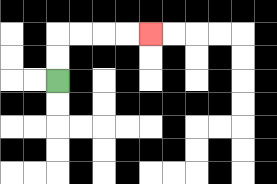{'start': '[2, 3]', 'end': '[6, 1]', 'path_directions': 'U,U,R,R,R,R', 'path_coordinates': '[[2, 3], [2, 2], [2, 1], [3, 1], [4, 1], [5, 1], [6, 1]]'}